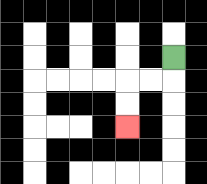{'start': '[7, 2]', 'end': '[5, 5]', 'path_directions': 'D,L,L,D,D', 'path_coordinates': '[[7, 2], [7, 3], [6, 3], [5, 3], [5, 4], [5, 5]]'}